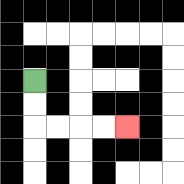{'start': '[1, 3]', 'end': '[5, 5]', 'path_directions': 'D,D,R,R,R,R', 'path_coordinates': '[[1, 3], [1, 4], [1, 5], [2, 5], [3, 5], [4, 5], [5, 5]]'}